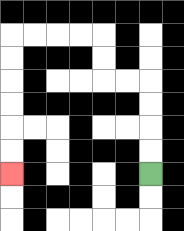{'start': '[6, 7]', 'end': '[0, 7]', 'path_directions': 'U,U,U,U,L,L,U,U,L,L,L,L,D,D,D,D,D,D', 'path_coordinates': '[[6, 7], [6, 6], [6, 5], [6, 4], [6, 3], [5, 3], [4, 3], [4, 2], [4, 1], [3, 1], [2, 1], [1, 1], [0, 1], [0, 2], [0, 3], [0, 4], [0, 5], [0, 6], [0, 7]]'}